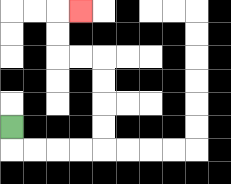{'start': '[0, 5]', 'end': '[3, 0]', 'path_directions': 'D,R,R,R,R,U,U,U,U,L,L,U,U,R', 'path_coordinates': '[[0, 5], [0, 6], [1, 6], [2, 6], [3, 6], [4, 6], [4, 5], [4, 4], [4, 3], [4, 2], [3, 2], [2, 2], [2, 1], [2, 0], [3, 0]]'}